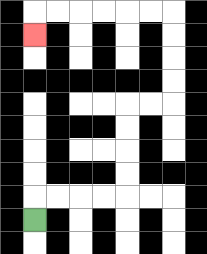{'start': '[1, 9]', 'end': '[1, 1]', 'path_directions': 'U,R,R,R,R,U,U,U,U,R,R,U,U,U,U,L,L,L,L,L,L,D', 'path_coordinates': '[[1, 9], [1, 8], [2, 8], [3, 8], [4, 8], [5, 8], [5, 7], [5, 6], [5, 5], [5, 4], [6, 4], [7, 4], [7, 3], [7, 2], [7, 1], [7, 0], [6, 0], [5, 0], [4, 0], [3, 0], [2, 0], [1, 0], [1, 1]]'}